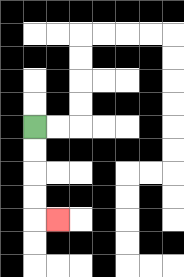{'start': '[1, 5]', 'end': '[2, 9]', 'path_directions': 'D,D,D,D,R', 'path_coordinates': '[[1, 5], [1, 6], [1, 7], [1, 8], [1, 9], [2, 9]]'}